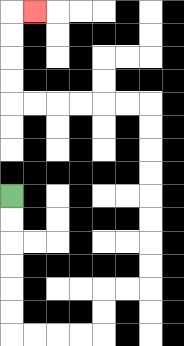{'start': '[0, 8]', 'end': '[1, 0]', 'path_directions': 'D,D,D,D,D,D,R,R,R,R,U,U,R,R,U,U,U,U,U,U,U,U,L,L,L,L,L,L,U,U,U,U,R', 'path_coordinates': '[[0, 8], [0, 9], [0, 10], [0, 11], [0, 12], [0, 13], [0, 14], [1, 14], [2, 14], [3, 14], [4, 14], [4, 13], [4, 12], [5, 12], [6, 12], [6, 11], [6, 10], [6, 9], [6, 8], [6, 7], [6, 6], [6, 5], [6, 4], [5, 4], [4, 4], [3, 4], [2, 4], [1, 4], [0, 4], [0, 3], [0, 2], [0, 1], [0, 0], [1, 0]]'}